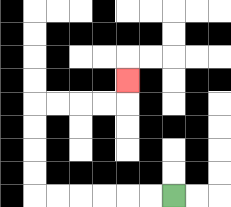{'start': '[7, 8]', 'end': '[5, 3]', 'path_directions': 'L,L,L,L,L,L,U,U,U,U,R,R,R,R,U', 'path_coordinates': '[[7, 8], [6, 8], [5, 8], [4, 8], [3, 8], [2, 8], [1, 8], [1, 7], [1, 6], [1, 5], [1, 4], [2, 4], [3, 4], [4, 4], [5, 4], [5, 3]]'}